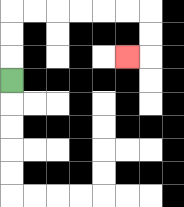{'start': '[0, 3]', 'end': '[5, 2]', 'path_directions': 'U,U,U,R,R,R,R,R,R,D,D,L', 'path_coordinates': '[[0, 3], [0, 2], [0, 1], [0, 0], [1, 0], [2, 0], [3, 0], [4, 0], [5, 0], [6, 0], [6, 1], [6, 2], [5, 2]]'}